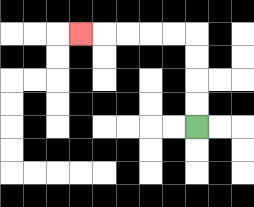{'start': '[8, 5]', 'end': '[3, 1]', 'path_directions': 'U,U,U,U,L,L,L,L,L', 'path_coordinates': '[[8, 5], [8, 4], [8, 3], [8, 2], [8, 1], [7, 1], [6, 1], [5, 1], [4, 1], [3, 1]]'}